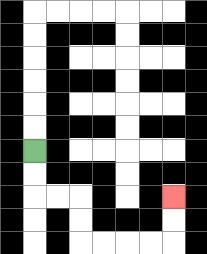{'start': '[1, 6]', 'end': '[7, 8]', 'path_directions': 'D,D,R,R,D,D,R,R,R,R,U,U', 'path_coordinates': '[[1, 6], [1, 7], [1, 8], [2, 8], [3, 8], [3, 9], [3, 10], [4, 10], [5, 10], [6, 10], [7, 10], [7, 9], [7, 8]]'}